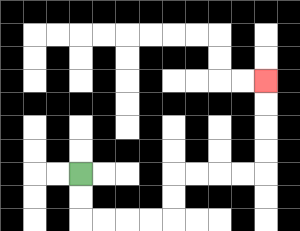{'start': '[3, 7]', 'end': '[11, 3]', 'path_directions': 'D,D,R,R,R,R,U,U,R,R,R,R,U,U,U,U', 'path_coordinates': '[[3, 7], [3, 8], [3, 9], [4, 9], [5, 9], [6, 9], [7, 9], [7, 8], [7, 7], [8, 7], [9, 7], [10, 7], [11, 7], [11, 6], [11, 5], [11, 4], [11, 3]]'}